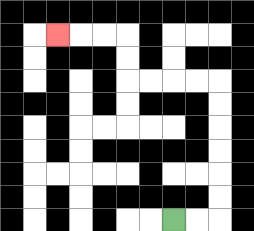{'start': '[7, 9]', 'end': '[2, 1]', 'path_directions': 'R,R,U,U,U,U,U,U,L,L,L,L,U,U,L,L,L', 'path_coordinates': '[[7, 9], [8, 9], [9, 9], [9, 8], [9, 7], [9, 6], [9, 5], [9, 4], [9, 3], [8, 3], [7, 3], [6, 3], [5, 3], [5, 2], [5, 1], [4, 1], [3, 1], [2, 1]]'}